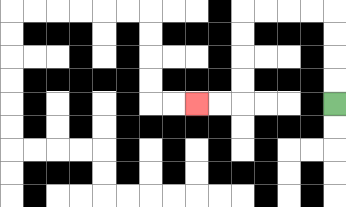{'start': '[14, 4]', 'end': '[8, 4]', 'path_directions': 'U,U,U,U,L,L,L,L,D,D,D,D,L,L', 'path_coordinates': '[[14, 4], [14, 3], [14, 2], [14, 1], [14, 0], [13, 0], [12, 0], [11, 0], [10, 0], [10, 1], [10, 2], [10, 3], [10, 4], [9, 4], [8, 4]]'}